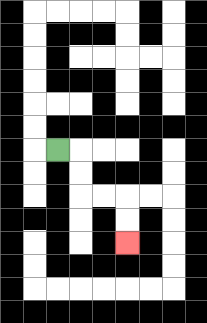{'start': '[2, 6]', 'end': '[5, 10]', 'path_directions': 'R,D,D,R,R,D,D', 'path_coordinates': '[[2, 6], [3, 6], [3, 7], [3, 8], [4, 8], [5, 8], [5, 9], [5, 10]]'}